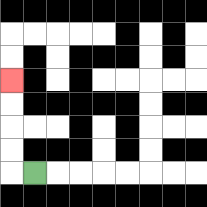{'start': '[1, 7]', 'end': '[0, 3]', 'path_directions': 'L,U,U,U,U', 'path_coordinates': '[[1, 7], [0, 7], [0, 6], [0, 5], [0, 4], [0, 3]]'}